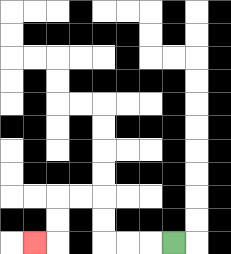{'start': '[7, 10]', 'end': '[1, 10]', 'path_directions': 'L,L,L,U,U,L,L,D,D,L', 'path_coordinates': '[[7, 10], [6, 10], [5, 10], [4, 10], [4, 9], [4, 8], [3, 8], [2, 8], [2, 9], [2, 10], [1, 10]]'}